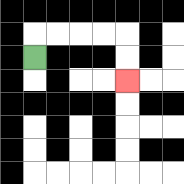{'start': '[1, 2]', 'end': '[5, 3]', 'path_directions': 'U,R,R,R,R,D,D', 'path_coordinates': '[[1, 2], [1, 1], [2, 1], [3, 1], [4, 1], [5, 1], [5, 2], [5, 3]]'}